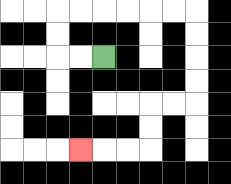{'start': '[4, 2]', 'end': '[3, 6]', 'path_directions': 'L,L,U,U,R,R,R,R,R,R,D,D,D,D,L,L,D,D,L,L,L', 'path_coordinates': '[[4, 2], [3, 2], [2, 2], [2, 1], [2, 0], [3, 0], [4, 0], [5, 0], [6, 0], [7, 0], [8, 0], [8, 1], [8, 2], [8, 3], [8, 4], [7, 4], [6, 4], [6, 5], [6, 6], [5, 6], [4, 6], [3, 6]]'}